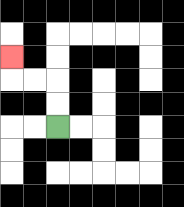{'start': '[2, 5]', 'end': '[0, 2]', 'path_directions': 'U,U,L,L,U', 'path_coordinates': '[[2, 5], [2, 4], [2, 3], [1, 3], [0, 3], [0, 2]]'}